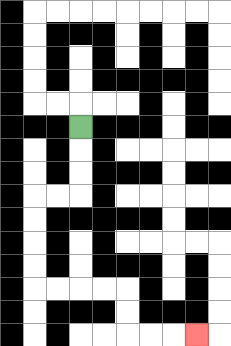{'start': '[3, 5]', 'end': '[8, 14]', 'path_directions': 'D,D,D,L,L,D,D,D,D,R,R,R,R,D,D,R,R,R', 'path_coordinates': '[[3, 5], [3, 6], [3, 7], [3, 8], [2, 8], [1, 8], [1, 9], [1, 10], [1, 11], [1, 12], [2, 12], [3, 12], [4, 12], [5, 12], [5, 13], [5, 14], [6, 14], [7, 14], [8, 14]]'}